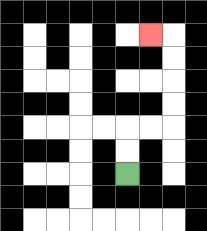{'start': '[5, 7]', 'end': '[6, 1]', 'path_directions': 'U,U,R,R,U,U,U,U,L', 'path_coordinates': '[[5, 7], [5, 6], [5, 5], [6, 5], [7, 5], [7, 4], [7, 3], [7, 2], [7, 1], [6, 1]]'}